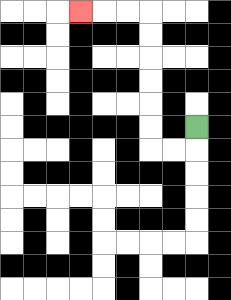{'start': '[8, 5]', 'end': '[3, 0]', 'path_directions': 'D,L,L,U,U,U,U,U,U,L,L,L', 'path_coordinates': '[[8, 5], [8, 6], [7, 6], [6, 6], [6, 5], [6, 4], [6, 3], [6, 2], [6, 1], [6, 0], [5, 0], [4, 0], [3, 0]]'}